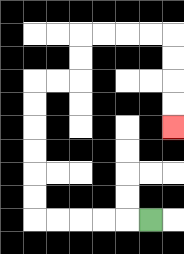{'start': '[6, 9]', 'end': '[7, 5]', 'path_directions': 'L,L,L,L,L,U,U,U,U,U,U,R,R,U,U,R,R,R,R,D,D,D,D', 'path_coordinates': '[[6, 9], [5, 9], [4, 9], [3, 9], [2, 9], [1, 9], [1, 8], [1, 7], [1, 6], [1, 5], [1, 4], [1, 3], [2, 3], [3, 3], [3, 2], [3, 1], [4, 1], [5, 1], [6, 1], [7, 1], [7, 2], [7, 3], [7, 4], [7, 5]]'}